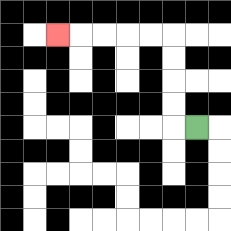{'start': '[8, 5]', 'end': '[2, 1]', 'path_directions': 'L,U,U,U,U,L,L,L,L,L', 'path_coordinates': '[[8, 5], [7, 5], [7, 4], [7, 3], [7, 2], [7, 1], [6, 1], [5, 1], [4, 1], [3, 1], [2, 1]]'}